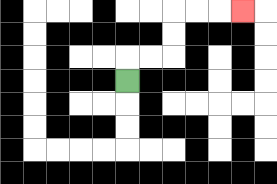{'start': '[5, 3]', 'end': '[10, 0]', 'path_directions': 'U,R,R,U,U,R,R,R', 'path_coordinates': '[[5, 3], [5, 2], [6, 2], [7, 2], [7, 1], [7, 0], [8, 0], [9, 0], [10, 0]]'}